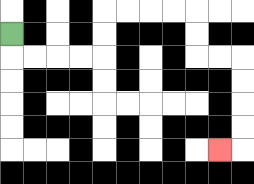{'start': '[0, 1]', 'end': '[9, 6]', 'path_directions': 'D,R,R,R,R,U,U,R,R,R,R,D,D,R,R,D,D,D,D,L', 'path_coordinates': '[[0, 1], [0, 2], [1, 2], [2, 2], [3, 2], [4, 2], [4, 1], [4, 0], [5, 0], [6, 0], [7, 0], [8, 0], [8, 1], [8, 2], [9, 2], [10, 2], [10, 3], [10, 4], [10, 5], [10, 6], [9, 6]]'}